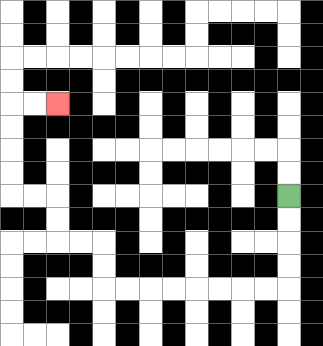{'start': '[12, 8]', 'end': '[2, 4]', 'path_directions': 'D,D,D,D,L,L,L,L,L,L,L,L,U,U,L,L,U,U,L,L,U,U,U,U,R,R', 'path_coordinates': '[[12, 8], [12, 9], [12, 10], [12, 11], [12, 12], [11, 12], [10, 12], [9, 12], [8, 12], [7, 12], [6, 12], [5, 12], [4, 12], [4, 11], [4, 10], [3, 10], [2, 10], [2, 9], [2, 8], [1, 8], [0, 8], [0, 7], [0, 6], [0, 5], [0, 4], [1, 4], [2, 4]]'}